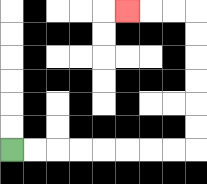{'start': '[0, 6]', 'end': '[5, 0]', 'path_directions': 'R,R,R,R,R,R,R,R,U,U,U,U,U,U,L,L,L', 'path_coordinates': '[[0, 6], [1, 6], [2, 6], [3, 6], [4, 6], [5, 6], [6, 6], [7, 6], [8, 6], [8, 5], [8, 4], [8, 3], [8, 2], [8, 1], [8, 0], [7, 0], [6, 0], [5, 0]]'}